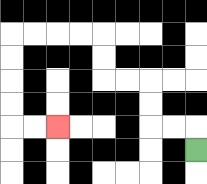{'start': '[8, 6]', 'end': '[2, 5]', 'path_directions': 'U,L,L,U,U,L,L,U,U,L,L,L,L,D,D,D,D,R,R', 'path_coordinates': '[[8, 6], [8, 5], [7, 5], [6, 5], [6, 4], [6, 3], [5, 3], [4, 3], [4, 2], [4, 1], [3, 1], [2, 1], [1, 1], [0, 1], [0, 2], [0, 3], [0, 4], [0, 5], [1, 5], [2, 5]]'}